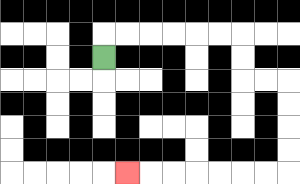{'start': '[4, 2]', 'end': '[5, 7]', 'path_directions': 'U,R,R,R,R,R,R,D,D,R,R,D,D,D,D,L,L,L,L,L,L,L', 'path_coordinates': '[[4, 2], [4, 1], [5, 1], [6, 1], [7, 1], [8, 1], [9, 1], [10, 1], [10, 2], [10, 3], [11, 3], [12, 3], [12, 4], [12, 5], [12, 6], [12, 7], [11, 7], [10, 7], [9, 7], [8, 7], [7, 7], [6, 7], [5, 7]]'}